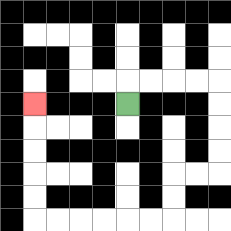{'start': '[5, 4]', 'end': '[1, 4]', 'path_directions': 'U,R,R,R,R,D,D,D,D,L,L,D,D,L,L,L,L,L,L,U,U,U,U,U', 'path_coordinates': '[[5, 4], [5, 3], [6, 3], [7, 3], [8, 3], [9, 3], [9, 4], [9, 5], [9, 6], [9, 7], [8, 7], [7, 7], [7, 8], [7, 9], [6, 9], [5, 9], [4, 9], [3, 9], [2, 9], [1, 9], [1, 8], [1, 7], [1, 6], [1, 5], [1, 4]]'}